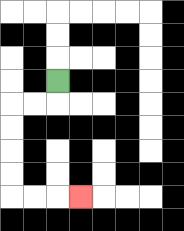{'start': '[2, 3]', 'end': '[3, 8]', 'path_directions': 'D,L,L,D,D,D,D,R,R,R', 'path_coordinates': '[[2, 3], [2, 4], [1, 4], [0, 4], [0, 5], [0, 6], [0, 7], [0, 8], [1, 8], [2, 8], [3, 8]]'}